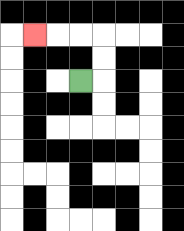{'start': '[3, 3]', 'end': '[1, 1]', 'path_directions': 'R,U,U,L,L,L', 'path_coordinates': '[[3, 3], [4, 3], [4, 2], [4, 1], [3, 1], [2, 1], [1, 1]]'}